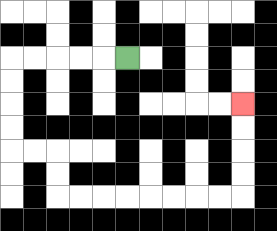{'start': '[5, 2]', 'end': '[10, 4]', 'path_directions': 'L,L,L,L,L,D,D,D,D,R,R,D,D,R,R,R,R,R,R,R,R,U,U,U,U', 'path_coordinates': '[[5, 2], [4, 2], [3, 2], [2, 2], [1, 2], [0, 2], [0, 3], [0, 4], [0, 5], [0, 6], [1, 6], [2, 6], [2, 7], [2, 8], [3, 8], [4, 8], [5, 8], [6, 8], [7, 8], [8, 8], [9, 8], [10, 8], [10, 7], [10, 6], [10, 5], [10, 4]]'}